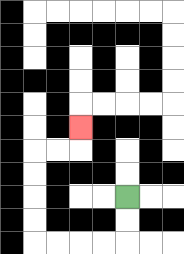{'start': '[5, 8]', 'end': '[3, 5]', 'path_directions': 'D,D,L,L,L,L,U,U,U,U,R,R,U', 'path_coordinates': '[[5, 8], [5, 9], [5, 10], [4, 10], [3, 10], [2, 10], [1, 10], [1, 9], [1, 8], [1, 7], [1, 6], [2, 6], [3, 6], [3, 5]]'}